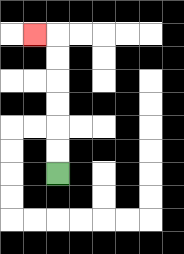{'start': '[2, 7]', 'end': '[1, 1]', 'path_directions': 'U,U,U,U,U,U,L', 'path_coordinates': '[[2, 7], [2, 6], [2, 5], [2, 4], [2, 3], [2, 2], [2, 1], [1, 1]]'}